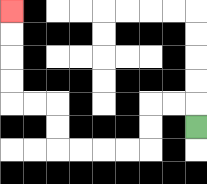{'start': '[8, 5]', 'end': '[0, 0]', 'path_directions': 'U,L,L,D,D,L,L,L,L,U,U,L,L,U,U,U,U', 'path_coordinates': '[[8, 5], [8, 4], [7, 4], [6, 4], [6, 5], [6, 6], [5, 6], [4, 6], [3, 6], [2, 6], [2, 5], [2, 4], [1, 4], [0, 4], [0, 3], [0, 2], [0, 1], [0, 0]]'}